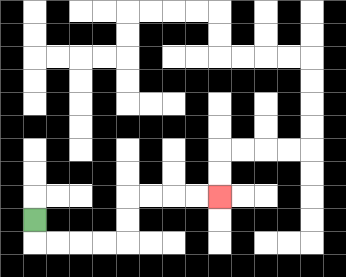{'start': '[1, 9]', 'end': '[9, 8]', 'path_directions': 'D,R,R,R,R,U,U,R,R,R,R', 'path_coordinates': '[[1, 9], [1, 10], [2, 10], [3, 10], [4, 10], [5, 10], [5, 9], [5, 8], [6, 8], [7, 8], [8, 8], [9, 8]]'}